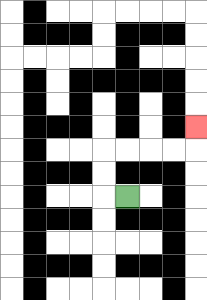{'start': '[5, 8]', 'end': '[8, 5]', 'path_directions': 'L,U,U,R,R,R,R,U', 'path_coordinates': '[[5, 8], [4, 8], [4, 7], [4, 6], [5, 6], [6, 6], [7, 6], [8, 6], [8, 5]]'}